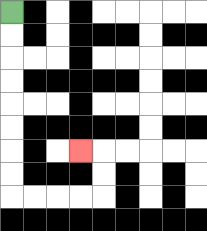{'start': '[0, 0]', 'end': '[3, 6]', 'path_directions': 'D,D,D,D,D,D,D,D,R,R,R,R,U,U,L', 'path_coordinates': '[[0, 0], [0, 1], [0, 2], [0, 3], [0, 4], [0, 5], [0, 6], [0, 7], [0, 8], [1, 8], [2, 8], [3, 8], [4, 8], [4, 7], [4, 6], [3, 6]]'}